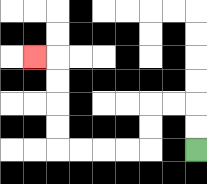{'start': '[8, 6]', 'end': '[1, 2]', 'path_directions': 'U,U,L,L,D,D,L,L,L,L,U,U,U,U,L', 'path_coordinates': '[[8, 6], [8, 5], [8, 4], [7, 4], [6, 4], [6, 5], [6, 6], [5, 6], [4, 6], [3, 6], [2, 6], [2, 5], [2, 4], [2, 3], [2, 2], [1, 2]]'}